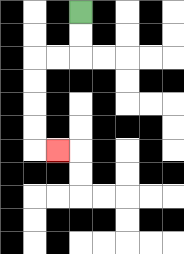{'start': '[3, 0]', 'end': '[2, 6]', 'path_directions': 'D,D,L,L,D,D,D,D,R', 'path_coordinates': '[[3, 0], [3, 1], [3, 2], [2, 2], [1, 2], [1, 3], [1, 4], [1, 5], [1, 6], [2, 6]]'}